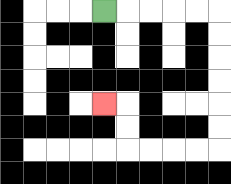{'start': '[4, 0]', 'end': '[4, 4]', 'path_directions': 'R,R,R,R,R,D,D,D,D,D,D,L,L,L,L,U,U,L', 'path_coordinates': '[[4, 0], [5, 0], [6, 0], [7, 0], [8, 0], [9, 0], [9, 1], [9, 2], [9, 3], [9, 4], [9, 5], [9, 6], [8, 6], [7, 6], [6, 6], [5, 6], [5, 5], [5, 4], [4, 4]]'}